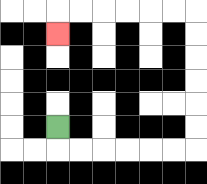{'start': '[2, 5]', 'end': '[2, 1]', 'path_directions': 'D,R,R,R,R,R,R,U,U,U,U,U,U,L,L,L,L,L,L,D', 'path_coordinates': '[[2, 5], [2, 6], [3, 6], [4, 6], [5, 6], [6, 6], [7, 6], [8, 6], [8, 5], [8, 4], [8, 3], [8, 2], [8, 1], [8, 0], [7, 0], [6, 0], [5, 0], [4, 0], [3, 0], [2, 0], [2, 1]]'}